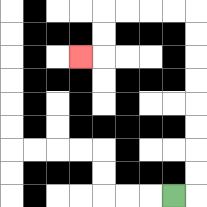{'start': '[7, 8]', 'end': '[3, 2]', 'path_directions': 'R,U,U,U,U,U,U,U,U,L,L,L,L,D,D,L', 'path_coordinates': '[[7, 8], [8, 8], [8, 7], [8, 6], [8, 5], [8, 4], [8, 3], [8, 2], [8, 1], [8, 0], [7, 0], [6, 0], [5, 0], [4, 0], [4, 1], [4, 2], [3, 2]]'}